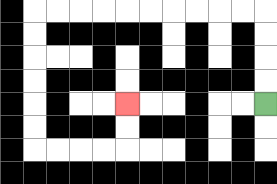{'start': '[11, 4]', 'end': '[5, 4]', 'path_directions': 'U,U,U,U,L,L,L,L,L,L,L,L,L,L,D,D,D,D,D,D,R,R,R,R,U,U', 'path_coordinates': '[[11, 4], [11, 3], [11, 2], [11, 1], [11, 0], [10, 0], [9, 0], [8, 0], [7, 0], [6, 0], [5, 0], [4, 0], [3, 0], [2, 0], [1, 0], [1, 1], [1, 2], [1, 3], [1, 4], [1, 5], [1, 6], [2, 6], [3, 6], [4, 6], [5, 6], [5, 5], [5, 4]]'}